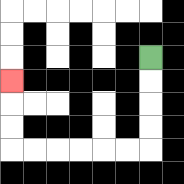{'start': '[6, 2]', 'end': '[0, 3]', 'path_directions': 'D,D,D,D,L,L,L,L,L,L,U,U,U', 'path_coordinates': '[[6, 2], [6, 3], [6, 4], [6, 5], [6, 6], [5, 6], [4, 6], [3, 6], [2, 6], [1, 6], [0, 6], [0, 5], [0, 4], [0, 3]]'}